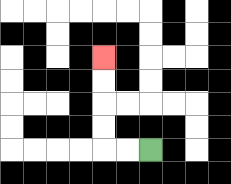{'start': '[6, 6]', 'end': '[4, 2]', 'path_directions': 'L,L,U,U,U,U', 'path_coordinates': '[[6, 6], [5, 6], [4, 6], [4, 5], [4, 4], [4, 3], [4, 2]]'}